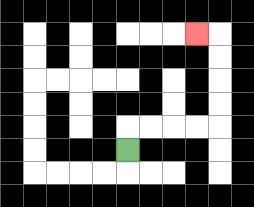{'start': '[5, 6]', 'end': '[8, 1]', 'path_directions': 'U,R,R,R,R,U,U,U,U,L', 'path_coordinates': '[[5, 6], [5, 5], [6, 5], [7, 5], [8, 5], [9, 5], [9, 4], [9, 3], [9, 2], [9, 1], [8, 1]]'}